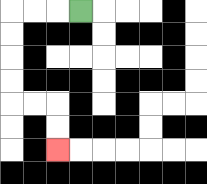{'start': '[3, 0]', 'end': '[2, 6]', 'path_directions': 'L,L,L,D,D,D,D,R,R,D,D', 'path_coordinates': '[[3, 0], [2, 0], [1, 0], [0, 0], [0, 1], [0, 2], [0, 3], [0, 4], [1, 4], [2, 4], [2, 5], [2, 6]]'}